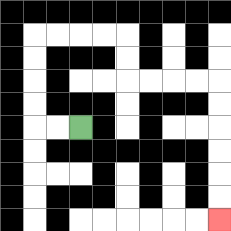{'start': '[3, 5]', 'end': '[9, 9]', 'path_directions': 'L,L,U,U,U,U,R,R,R,R,D,D,R,R,R,R,D,D,D,D,D,D', 'path_coordinates': '[[3, 5], [2, 5], [1, 5], [1, 4], [1, 3], [1, 2], [1, 1], [2, 1], [3, 1], [4, 1], [5, 1], [5, 2], [5, 3], [6, 3], [7, 3], [8, 3], [9, 3], [9, 4], [9, 5], [9, 6], [9, 7], [9, 8], [9, 9]]'}